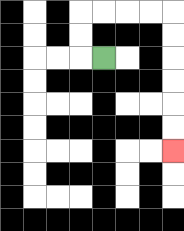{'start': '[4, 2]', 'end': '[7, 6]', 'path_directions': 'L,U,U,R,R,R,R,D,D,D,D,D,D', 'path_coordinates': '[[4, 2], [3, 2], [3, 1], [3, 0], [4, 0], [5, 0], [6, 0], [7, 0], [7, 1], [7, 2], [7, 3], [7, 4], [7, 5], [7, 6]]'}